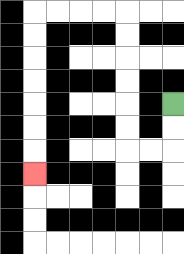{'start': '[7, 4]', 'end': '[1, 7]', 'path_directions': 'D,D,L,L,U,U,U,U,U,U,L,L,L,L,D,D,D,D,D,D,D', 'path_coordinates': '[[7, 4], [7, 5], [7, 6], [6, 6], [5, 6], [5, 5], [5, 4], [5, 3], [5, 2], [5, 1], [5, 0], [4, 0], [3, 0], [2, 0], [1, 0], [1, 1], [1, 2], [1, 3], [1, 4], [1, 5], [1, 6], [1, 7]]'}